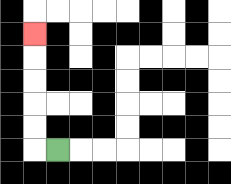{'start': '[2, 6]', 'end': '[1, 1]', 'path_directions': 'L,U,U,U,U,U', 'path_coordinates': '[[2, 6], [1, 6], [1, 5], [1, 4], [1, 3], [1, 2], [1, 1]]'}